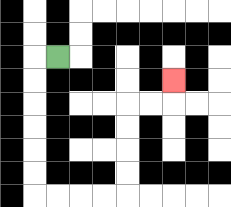{'start': '[2, 2]', 'end': '[7, 3]', 'path_directions': 'L,D,D,D,D,D,D,R,R,R,R,U,U,U,U,R,R,U', 'path_coordinates': '[[2, 2], [1, 2], [1, 3], [1, 4], [1, 5], [1, 6], [1, 7], [1, 8], [2, 8], [3, 8], [4, 8], [5, 8], [5, 7], [5, 6], [5, 5], [5, 4], [6, 4], [7, 4], [7, 3]]'}